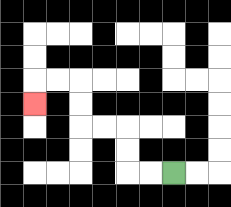{'start': '[7, 7]', 'end': '[1, 4]', 'path_directions': 'L,L,U,U,L,L,U,U,L,L,D', 'path_coordinates': '[[7, 7], [6, 7], [5, 7], [5, 6], [5, 5], [4, 5], [3, 5], [3, 4], [3, 3], [2, 3], [1, 3], [1, 4]]'}